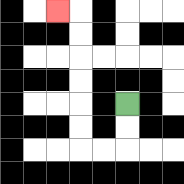{'start': '[5, 4]', 'end': '[2, 0]', 'path_directions': 'D,D,L,L,U,U,U,U,U,U,L', 'path_coordinates': '[[5, 4], [5, 5], [5, 6], [4, 6], [3, 6], [3, 5], [3, 4], [3, 3], [3, 2], [3, 1], [3, 0], [2, 0]]'}